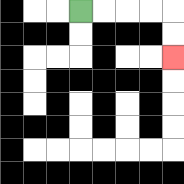{'start': '[3, 0]', 'end': '[7, 2]', 'path_directions': 'R,R,R,R,D,D', 'path_coordinates': '[[3, 0], [4, 0], [5, 0], [6, 0], [7, 0], [7, 1], [7, 2]]'}